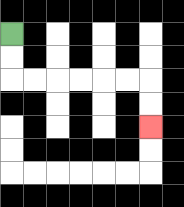{'start': '[0, 1]', 'end': '[6, 5]', 'path_directions': 'D,D,R,R,R,R,R,R,D,D', 'path_coordinates': '[[0, 1], [0, 2], [0, 3], [1, 3], [2, 3], [3, 3], [4, 3], [5, 3], [6, 3], [6, 4], [6, 5]]'}